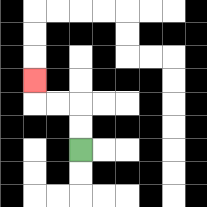{'start': '[3, 6]', 'end': '[1, 3]', 'path_directions': 'U,U,L,L,U', 'path_coordinates': '[[3, 6], [3, 5], [3, 4], [2, 4], [1, 4], [1, 3]]'}